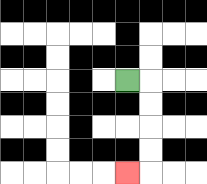{'start': '[5, 3]', 'end': '[5, 7]', 'path_directions': 'R,D,D,D,D,L', 'path_coordinates': '[[5, 3], [6, 3], [6, 4], [6, 5], [6, 6], [6, 7], [5, 7]]'}